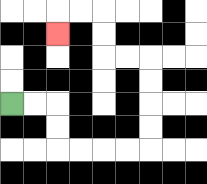{'start': '[0, 4]', 'end': '[2, 1]', 'path_directions': 'R,R,D,D,R,R,R,R,U,U,U,U,L,L,U,U,L,L,D', 'path_coordinates': '[[0, 4], [1, 4], [2, 4], [2, 5], [2, 6], [3, 6], [4, 6], [5, 6], [6, 6], [6, 5], [6, 4], [6, 3], [6, 2], [5, 2], [4, 2], [4, 1], [4, 0], [3, 0], [2, 0], [2, 1]]'}